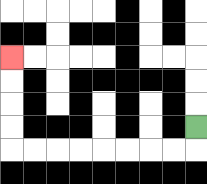{'start': '[8, 5]', 'end': '[0, 2]', 'path_directions': 'D,L,L,L,L,L,L,L,L,U,U,U,U', 'path_coordinates': '[[8, 5], [8, 6], [7, 6], [6, 6], [5, 6], [4, 6], [3, 6], [2, 6], [1, 6], [0, 6], [0, 5], [0, 4], [0, 3], [0, 2]]'}